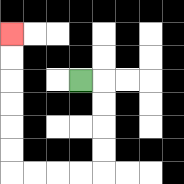{'start': '[3, 3]', 'end': '[0, 1]', 'path_directions': 'R,D,D,D,D,L,L,L,L,U,U,U,U,U,U', 'path_coordinates': '[[3, 3], [4, 3], [4, 4], [4, 5], [4, 6], [4, 7], [3, 7], [2, 7], [1, 7], [0, 7], [0, 6], [0, 5], [0, 4], [0, 3], [0, 2], [0, 1]]'}